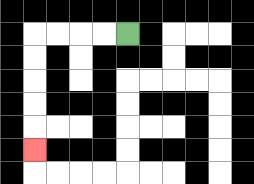{'start': '[5, 1]', 'end': '[1, 6]', 'path_directions': 'L,L,L,L,D,D,D,D,D', 'path_coordinates': '[[5, 1], [4, 1], [3, 1], [2, 1], [1, 1], [1, 2], [1, 3], [1, 4], [1, 5], [1, 6]]'}